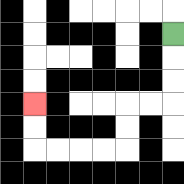{'start': '[7, 1]', 'end': '[1, 4]', 'path_directions': 'D,D,D,L,L,D,D,L,L,L,L,U,U', 'path_coordinates': '[[7, 1], [7, 2], [7, 3], [7, 4], [6, 4], [5, 4], [5, 5], [5, 6], [4, 6], [3, 6], [2, 6], [1, 6], [1, 5], [1, 4]]'}